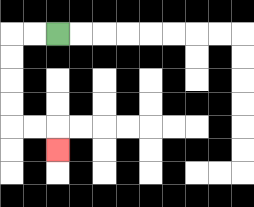{'start': '[2, 1]', 'end': '[2, 6]', 'path_directions': 'L,L,D,D,D,D,R,R,D', 'path_coordinates': '[[2, 1], [1, 1], [0, 1], [0, 2], [0, 3], [0, 4], [0, 5], [1, 5], [2, 5], [2, 6]]'}